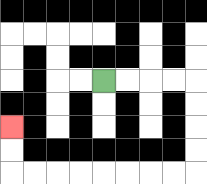{'start': '[4, 3]', 'end': '[0, 5]', 'path_directions': 'R,R,R,R,D,D,D,D,L,L,L,L,L,L,L,L,U,U', 'path_coordinates': '[[4, 3], [5, 3], [6, 3], [7, 3], [8, 3], [8, 4], [8, 5], [8, 6], [8, 7], [7, 7], [6, 7], [5, 7], [4, 7], [3, 7], [2, 7], [1, 7], [0, 7], [0, 6], [0, 5]]'}